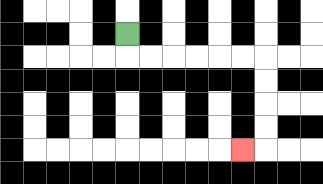{'start': '[5, 1]', 'end': '[10, 6]', 'path_directions': 'D,R,R,R,R,R,R,D,D,D,D,L', 'path_coordinates': '[[5, 1], [5, 2], [6, 2], [7, 2], [8, 2], [9, 2], [10, 2], [11, 2], [11, 3], [11, 4], [11, 5], [11, 6], [10, 6]]'}